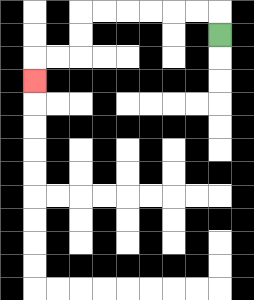{'start': '[9, 1]', 'end': '[1, 3]', 'path_directions': 'U,L,L,L,L,L,L,D,D,L,L,D', 'path_coordinates': '[[9, 1], [9, 0], [8, 0], [7, 0], [6, 0], [5, 0], [4, 0], [3, 0], [3, 1], [3, 2], [2, 2], [1, 2], [1, 3]]'}